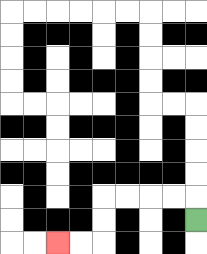{'start': '[8, 9]', 'end': '[2, 10]', 'path_directions': 'U,L,L,L,L,D,D,L,L', 'path_coordinates': '[[8, 9], [8, 8], [7, 8], [6, 8], [5, 8], [4, 8], [4, 9], [4, 10], [3, 10], [2, 10]]'}